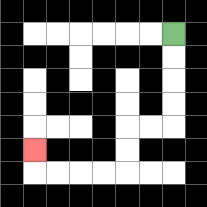{'start': '[7, 1]', 'end': '[1, 6]', 'path_directions': 'D,D,D,D,L,L,D,D,L,L,L,L,U', 'path_coordinates': '[[7, 1], [7, 2], [7, 3], [7, 4], [7, 5], [6, 5], [5, 5], [5, 6], [5, 7], [4, 7], [3, 7], [2, 7], [1, 7], [1, 6]]'}